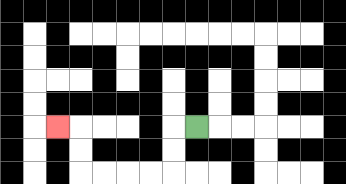{'start': '[8, 5]', 'end': '[2, 5]', 'path_directions': 'L,D,D,L,L,L,L,U,U,L', 'path_coordinates': '[[8, 5], [7, 5], [7, 6], [7, 7], [6, 7], [5, 7], [4, 7], [3, 7], [3, 6], [3, 5], [2, 5]]'}